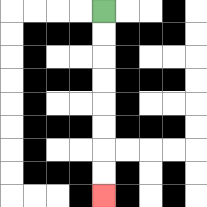{'start': '[4, 0]', 'end': '[4, 8]', 'path_directions': 'D,D,D,D,D,D,D,D', 'path_coordinates': '[[4, 0], [4, 1], [4, 2], [4, 3], [4, 4], [4, 5], [4, 6], [4, 7], [4, 8]]'}